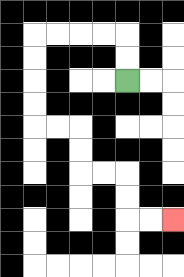{'start': '[5, 3]', 'end': '[7, 9]', 'path_directions': 'U,U,L,L,L,L,D,D,D,D,R,R,D,D,R,R,D,D,R,R', 'path_coordinates': '[[5, 3], [5, 2], [5, 1], [4, 1], [3, 1], [2, 1], [1, 1], [1, 2], [1, 3], [1, 4], [1, 5], [2, 5], [3, 5], [3, 6], [3, 7], [4, 7], [5, 7], [5, 8], [5, 9], [6, 9], [7, 9]]'}